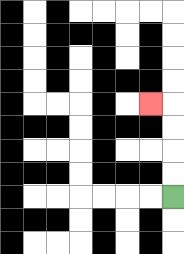{'start': '[7, 8]', 'end': '[6, 4]', 'path_directions': 'U,U,U,U,L', 'path_coordinates': '[[7, 8], [7, 7], [7, 6], [7, 5], [7, 4], [6, 4]]'}